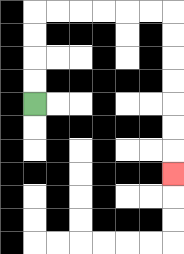{'start': '[1, 4]', 'end': '[7, 7]', 'path_directions': 'U,U,U,U,R,R,R,R,R,R,D,D,D,D,D,D,D', 'path_coordinates': '[[1, 4], [1, 3], [1, 2], [1, 1], [1, 0], [2, 0], [3, 0], [4, 0], [5, 0], [6, 0], [7, 0], [7, 1], [7, 2], [7, 3], [7, 4], [7, 5], [7, 6], [7, 7]]'}